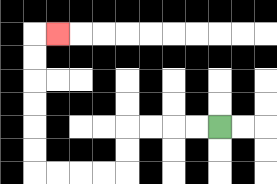{'start': '[9, 5]', 'end': '[2, 1]', 'path_directions': 'L,L,L,L,D,D,L,L,L,L,U,U,U,U,U,U,R', 'path_coordinates': '[[9, 5], [8, 5], [7, 5], [6, 5], [5, 5], [5, 6], [5, 7], [4, 7], [3, 7], [2, 7], [1, 7], [1, 6], [1, 5], [1, 4], [1, 3], [1, 2], [1, 1], [2, 1]]'}